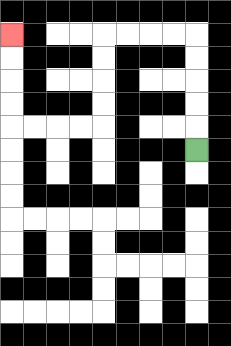{'start': '[8, 6]', 'end': '[0, 1]', 'path_directions': 'U,U,U,U,U,L,L,L,L,D,D,D,D,L,L,L,L,U,U,U,U', 'path_coordinates': '[[8, 6], [8, 5], [8, 4], [8, 3], [8, 2], [8, 1], [7, 1], [6, 1], [5, 1], [4, 1], [4, 2], [4, 3], [4, 4], [4, 5], [3, 5], [2, 5], [1, 5], [0, 5], [0, 4], [0, 3], [0, 2], [0, 1]]'}